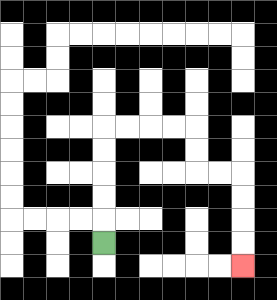{'start': '[4, 10]', 'end': '[10, 11]', 'path_directions': 'U,U,U,U,U,R,R,R,R,D,D,R,R,D,D,D,D', 'path_coordinates': '[[4, 10], [4, 9], [4, 8], [4, 7], [4, 6], [4, 5], [5, 5], [6, 5], [7, 5], [8, 5], [8, 6], [8, 7], [9, 7], [10, 7], [10, 8], [10, 9], [10, 10], [10, 11]]'}